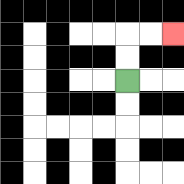{'start': '[5, 3]', 'end': '[7, 1]', 'path_directions': 'U,U,R,R', 'path_coordinates': '[[5, 3], [5, 2], [5, 1], [6, 1], [7, 1]]'}